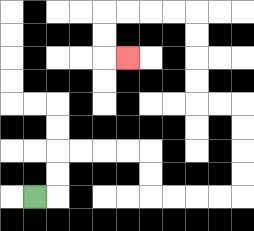{'start': '[1, 8]', 'end': '[5, 2]', 'path_directions': 'R,U,U,R,R,R,R,D,D,R,R,R,R,U,U,U,U,L,L,U,U,U,U,L,L,L,L,D,D,R', 'path_coordinates': '[[1, 8], [2, 8], [2, 7], [2, 6], [3, 6], [4, 6], [5, 6], [6, 6], [6, 7], [6, 8], [7, 8], [8, 8], [9, 8], [10, 8], [10, 7], [10, 6], [10, 5], [10, 4], [9, 4], [8, 4], [8, 3], [8, 2], [8, 1], [8, 0], [7, 0], [6, 0], [5, 0], [4, 0], [4, 1], [4, 2], [5, 2]]'}